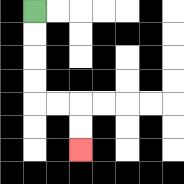{'start': '[1, 0]', 'end': '[3, 6]', 'path_directions': 'D,D,D,D,R,R,D,D', 'path_coordinates': '[[1, 0], [1, 1], [1, 2], [1, 3], [1, 4], [2, 4], [3, 4], [3, 5], [3, 6]]'}